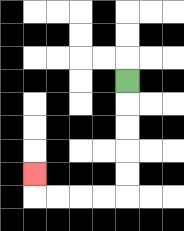{'start': '[5, 3]', 'end': '[1, 7]', 'path_directions': 'D,D,D,D,D,L,L,L,L,U', 'path_coordinates': '[[5, 3], [5, 4], [5, 5], [5, 6], [5, 7], [5, 8], [4, 8], [3, 8], [2, 8], [1, 8], [1, 7]]'}